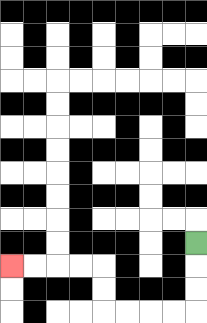{'start': '[8, 10]', 'end': '[0, 11]', 'path_directions': 'D,D,D,L,L,L,L,U,U,L,L,L,L', 'path_coordinates': '[[8, 10], [8, 11], [8, 12], [8, 13], [7, 13], [6, 13], [5, 13], [4, 13], [4, 12], [4, 11], [3, 11], [2, 11], [1, 11], [0, 11]]'}